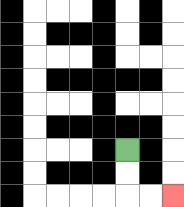{'start': '[5, 6]', 'end': '[7, 8]', 'path_directions': 'D,D,R,R', 'path_coordinates': '[[5, 6], [5, 7], [5, 8], [6, 8], [7, 8]]'}